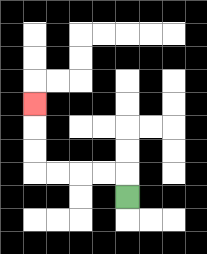{'start': '[5, 8]', 'end': '[1, 4]', 'path_directions': 'U,L,L,L,L,U,U,U', 'path_coordinates': '[[5, 8], [5, 7], [4, 7], [3, 7], [2, 7], [1, 7], [1, 6], [1, 5], [1, 4]]'}